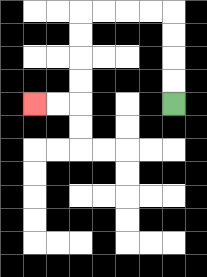{'start': '[7, 4]', 'end': '[1, 4]', 'path_directions': 'U,U,U,U,L,L,L,L,D,D,D,D,L,L', 'path_coordinates': '[[7, 4], [7, 3], [7, 2], [7, 1], [7, 0], [6, 0], [5, 0], [4, 0], [3, 0], [3, 1], [3, 2], [3, 3], [3, 4], [2, 4], [1, 4]]'}